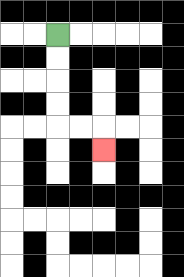{'start': '[2, 1]', 'end': '[4, 6]', 'path_directions': 'D,D,D,D,R,R,D', 'path_coordinates': '[[2, 1], [2, 2], [2, 3], [2, 4], [2, 5], [3, 5], [4, 5], [4, 6]]'}